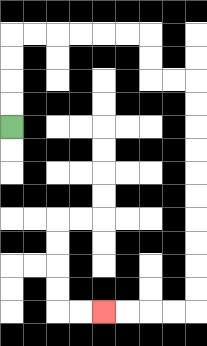{'start': '[0, 5]', 'end': '[4, 13]', 'path_directions': 'U,U,U,U,R,R,R,R,R,R,D,D,R,R,D,D,D,D,D,D,D,D,D,D,L,L,L,L', 'path_coordinates': '[[0, 5], [0, 4], [0, 3], [0, 2], [0, 1], [1, 1], [2, 1], [3, 1], [4, 1], [5, 1], [6, 1], [6, 2], [6, 3], [7, 3], [8, 3], [8, 4], [8, 5], [8, 6], [8, 7], [8, 8], [8, 9], [8, 10], [8, 11], [8, 12], [8, 13], [7, 13], [6, 13], [5, 13], [4, 13]]'}